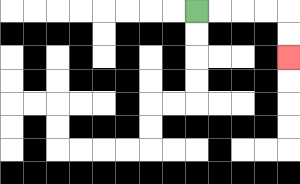{'start': '[8, 0]', 'end': '[12, 2]', 'path_directions': 'R,R,R,R,D,D', 'path_coordinates': '[[8, 0], [9, 0], [10, 0], [11, 0], [12, 0], [12, 1], [12, 2]]'}